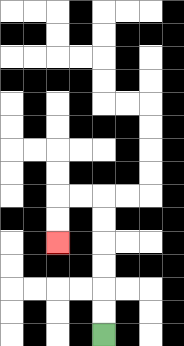{'start': '[4, 14]', 'end': '[2, 10]', 'path_directions': 'U,U,U,U,U,U,L,L,D,D', 'path_coordinates': '[[4, 14], [4, 13], [4, 12], [4, 11], [4, 10], [4, 9], [4, 8], [3, 8], [2, 8], [2, 9], [2, 10]]'}